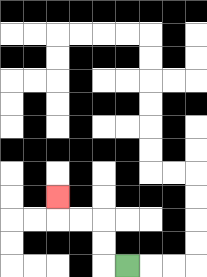{'start': '[5, 11]', 'end': '[2, 8]', 'path_directions': 'L,U,U,L,L,U', 'path_coordinates': '[[5, 11], [4, 11], [4, 10], [4, 9], [3, 9], [2, 9], [2, 8]]'}